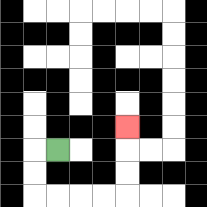{'start': '[2, 6]', 'end': '[5, 5]', 'path_directions': 'L,D,D,R,R,R,R,U,U,U', 'path_coordinates': '[[2, 6], [1, 6], [1, 7], [1, 8], [2, 8], [3, 8], [4, 8], [5, 8], [5, 7], [5, 6], [5, 5]]'}